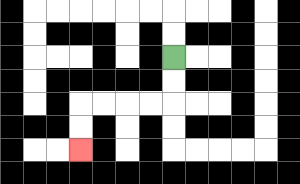{'start': '[7, 2]', 'end': '[3, 6]', 'path_directions': 'D,D,L,L,L,L,D,D', 'path_coordinates': '[[7, 2], [7, 3], [7, 4], [6, 4], [5, 4], [4, 4], [3, 4], [3, 5], [3, 6]]'}